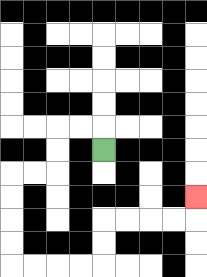{'start': '[4, 6]', 'end': '[8, 8]', 'path_directions': 'U,L,L,D,D,L,L,D,D,D,D,R,R,R,R,U,U,R,R,R,R,U', 'path_coordinates': '[[4, 6], [4, 5], [3, 5], [2, 5], [2, 6], [2, 7], [1, 7], [0, 7], [0, 8], [0, 9], [0, 10], [0, 11], [1, 11], [2, 11], [3, 11], [4, 11], [4, 10], [4, 9], [5, 9], [6, 9], [7, 9], [8, 9], [8, 8]]'}